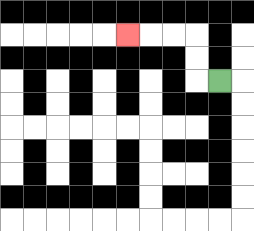{'start': '[9, 3]', 'end': '[5, 1]', 'path_directions': 'L,U,U,L,L,L', 'path_coordinates': '[[9, 3], [8, 3], [8, 2], [8, 1], [7, 1], [6, 1], [5, 1]]'}